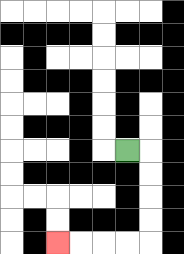{'start': '[5, 6]', 'end': '[2, 10]', 'path_directions': 'R,D,D,D,D,L,L,L,L', 'path_coordinates': '[[5, 6], [6, 6], [6, 7], [6, 8], [6, 9], [6, 10], [5, 10], [4, 10], [3, 10], [2, 10]]'}